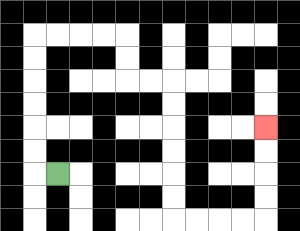{'start': '[2, 7]', 'end': '[11, 5]', 'path_directions': 'L,U,U,U,U,U,U,R,R,R,R,D,D,R,R,D,D,D,D,D,D,R,R,R,R,U,U,U,U', 'path_coordinates': '[[2, 7], [1, 7], [1, 6], [1, 5], [1, 4], [1, 3], [1, 2], [1, 1], [2, 1], [3, 1], [4, 1], [5, 1], [5, 2], [5, 3], [6, 3], [7, 3], [7, 4], [7, 5], [7, 6], [7, 7], [7, 8], [7, 9], [8, 9], [9, 9], [10, 9], [11, 9], [11, 8], [11, 7], [11, 6], [11, 5]]'}